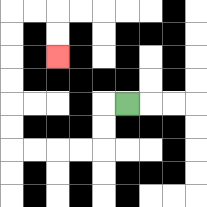{'start': '[5, 4]', 'end': '[2, 2]', 'path_directions': 'L,D,D,L,L,L,L,U,U,U,U,U,U,R,R,D,D', 'path_coordinates': '[[5, 4], [4, 4], [4, 5], [4, 6], [3, 6], [2, 6], [1, 6], [0, 6], [0, 5], [0, 4], [0, 3], [0, 2], [0, 1], [0, 0], [1, 0], [2, 0], [2, 1], [2, 2]]'}